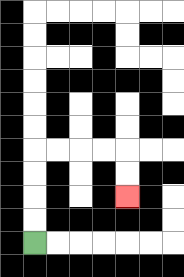{'start': '[1, 10]', 'end': '[5, 8]', 'path_directions': 'U,U,U,U,R,R,R,R,D,D', 'path_coordinates': '[[1, 10], [1, 9], [1, 8], [1, 7], [1, 6], [2, 6], [3, 6], [4, 6], [5, 6], [5, 7], [5, 8]]'}